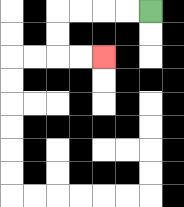{'start': '[6, 0]', 'end': '[4, 2]', 'path_directions': 'L,L,L,L,D,D,R,R', 'path_coordinates': '[[6, 0], [5, 0], [4, 0], [3, 0], [2, 0], [2, 1], [2, 2], [3, 2], [4, 2]]'}